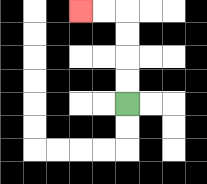{'start': '[5, 4]', 'end': '[3, 0]', 'path_directions': 'U,U,U,U,L,L', 'path_coordinates': '[[5, 4], [5, 3], [5, 2], [5, 1], [5, 0], [4, 0], [3, 0]]'}